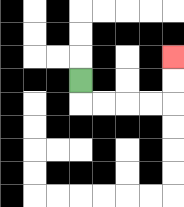{'start': '[3, 3]', 'end': '[7, 2]', 'path_directions': 'D,R,R,R,R,U,U', 'path_coordinates': '[[3, 3], [3, 4], [4, 4], [5, 4], [6, 4], [7, 4], [7, 3], [7, 2]]'}